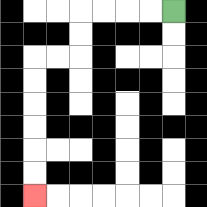{'start': '[7, 0]', 'end': '[1, 8]', 'path_directions': 'L,L,L,L,D,D,L,L,D,D,D,D,D,D', 'path_coordinates': '[[7, 0], [6, 0], [5, 0], [4, 0], [3, 0], [3, 1], [3, 2], [2, 2], [1, 2], [1, 3], [1, 4], [1, 5], [1, 6], [1, 7], [1, 8]]'}